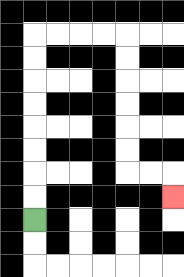{'start': '[1, 9]', 'end': '[7, 8]', 'path_directions': 'U,U,U,U,U,U,U,U,R,R,R,R,D,D,D,D,D,D,R,R,D', 'path_coordinates': '[[1, 9], [1, 8], [1, 7], [1, 6], [1, 5], [1, 4], [1, 3], [1, 2], [1, 1], [2, 1], [3, 1], [4, 1], [5, 1], [5, 2], [5, 3], [5, 4], [5, 5], [5, 6], [5, 7], [6, 7], [7, 7], [7, 8]]'}